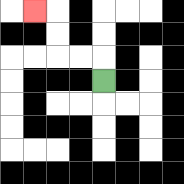{'start': '[4, 3]', 'end': '[1, 0]', 'path_directions': 'U,L,L,U,U,L', 'path_coordinates': '[[4, 3], [4, 2], [3, 2], [2, 2], [2, 1], [2, 0], [1, 0]]'}